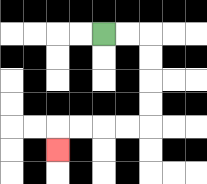{'start': '[4, 1]', 'end': '[2, 6]', 'path_directions': 'R,R,D,D,D,D,L,L,L,L,D', 'path_coordinates': '[[4, 1], [5, 1], [6, 1], [6, 2], [6, 3], [6, 4], [6, 5], [5, 5], [4, 5], [3, 5], [2, 5], [2, 6]]'}